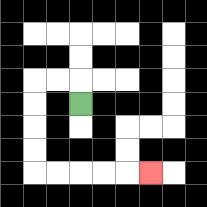{'start': '[3, 4]', 'end': '[6, 7]', 'path_directions': 'U,L,L,D,D,D,D,R,R,R,R,R', 'path_coordinates': '[[3, 4], [3, 3], [2, 3], [1, 3], [1, 4], [1, 5], [1, 6], [1, 7], [2, 7], [3, 7], [4, 7], [5, 7], [6, 7]]'}